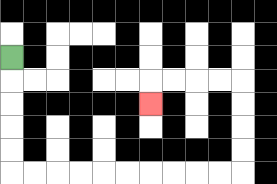{'start': '[0, 2]', 'end': '[6, 4]', 'path_directions': 'D,D,D,D,D,R,R,R,R,R,R,R,R,R,R,U,U,U,U,L,L,L,L,D', 'path_coordinates': '[[0, 2], [0, 3], [0, 4], [0, 5], [0, 6], [0, 7], [1, 7], [2, 7], [3, 7], [4, 7], [5, 7], [6, 7], [7, 7], [8, 7], [9, 7], [10, 7], [10, 6], [10, 5], [10, 4], [10, 3], [9, 3], [8, 3], [7, 3], [6, 3], [6, 4]]'}